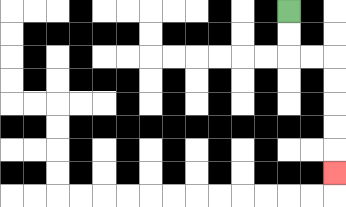{'start': '[12, 0]', 'end': '[14, 7]', 'path_directions': 'D,D,R,R,D,D,D,D,D', 'path_coordinates': '[[12, 0], [12, 1], [12, 2], [13, 2], [14, 2], [14, 3], [14, 4], [14, 5], [14, 6], [14, 7]]'}